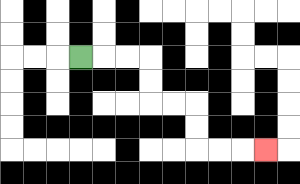{'start': '[3, 2]', 'end': '[11, 6]', 'path_directions': 'R,R,R,D,D,R,R,D,D,R,R,R', 'path_coordinates': '[[3, 2], [4, 2], [5, 2], [6, 2], [6, 3], [6, 4], [7, 4], [8, 4], [8, 5], [8, 6], [9, 6], [10, 6], [11, 6]]'}